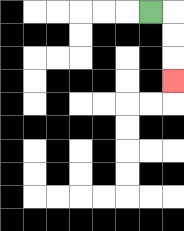{'start': '[6, 0]', 'end': '[7, 3]', 'path_directions': 'R,D,D,D', 'path_coordinates': '[[6, 0], [7, 0], [7, 1], [7, 2], [7, 3]]'}